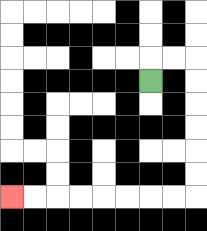{'start': '[6, 3]', 'end': '[0, 8]', 'path_directions': 'U,R,R,D,D,D,D,D,D,L,L,L,L,L,L,L,L', 'path_coordinates': '[[6, 3], [6, 2], [7, 2], [8, 2], [8, 3], [8, 4], [8, 5], [8, 6], [8, 7], [8, 8], [7, 8], [6, 8], [5, 8], [4, 8], [3, 8], [2, 8], [1, 8], [0, 8]]'}